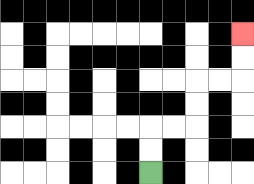{'start': '[6, 7]', 'end': '[10, 1]', 'path_directions': 'U,U,R,R,U,U,R,R,U,U', 'path_coordinates': '[[6, 7], [6, 6], [6, 5], [7, 5], [8, 5], [8, 4], [8, 3], [9, 3], [10, 3], [10, 2], [10, 1]]'}